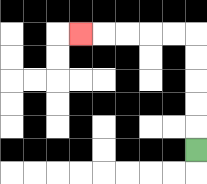{'start': '[8, 6]', 'end': '[3, 1]', 'path_directions': 'U,U,U,U,U,L,L,L,L,L', 'path_coordinates': '[[8, 6], [8, 5], [8, 4], [8, 3], [8, 2], [8, 1], [7, 1], [6, 1], [5, 1], [4, 1], [3, 1]]'}